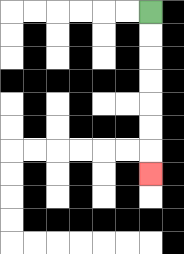{'start': '[6, 0]', 'end': '[6, 7]', 'path_directions': 'D,D,D,D,D,D,D', 'path_coordinates': '[[6, 0], [6, 1], [6, 2], [6, 3], [6, 4], [6, 5], [6, 6], [6, 7]]'}